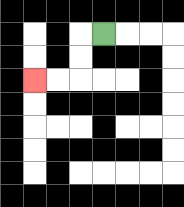{'start': '[4, 1]', 'end': '[1, 3]', 'path_directions': 'L,D,D,L,L', 'path_coordinates': '[[4, 1], [3, 1], [3, 2], [3, 3], [2, 3], [1, 3]]'}